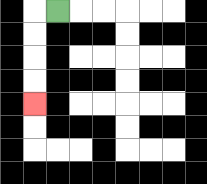{'start': '[2, 0]', 'end': '[1, 4]', 'path_directions': 'L,D,D,D,D', 'path_coordinates': '[[2, 0], [1, 0], [1, 1], [1, 2], [1, 3], [1, 4]]'}